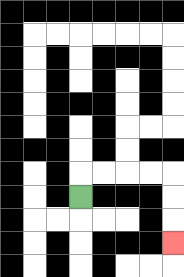{'start': '[3, 8]', 'end': '[7, 10]', 'path_directions': 'U,R,R,R,R,D,D,D', 'path_coordinates': '[[3, 8], [3, 7], [4, 7], [5, 7], [6, 7], [7, 7], [7, 8], [7, 9], [7, 10]]'}